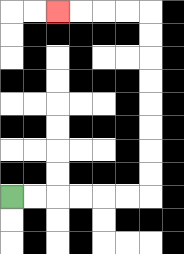{'start': '[0, 8]', 'end': '[2, 0]', 'path_directions': 'R,R,R,R,R,R,U,U,U,U,U,U,U,U,L,L,L,L', 'path_coordinates': '[[0, 8], [1, 8], [2, 8], [3, 8], [4, 8], [5, 8], [6, 8], [6, 7], [6, 6], [6, 5], [6, 4], [6, 3], [6, 2], [6, 1], [6, 0], [5, 0], [4, 0], [3, 0], [2, 0]]'}